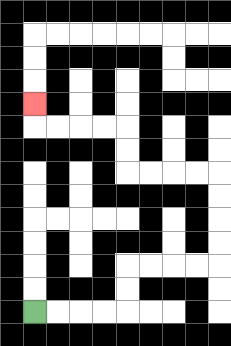{'start': '[1, 13]', 'end': '[1, 4]', 'path_directions': 'R,R,R,R,U,U,R,R,R,R,U,U,U,U,L,L,L,L,U,U,L,L,L,L,U', 'path_coordinates': '[[1, 13], [2, 13], [3, 13], [4, 13], [5, 13], [5, 12], [5, 11], [6, 11], [7, 11], [8, 11], [9, 11], [9, 10], [9, 9], [9, 8], [9, 7], [8, 7], [7, 7], [6, 7], [5, 7], [5, 6], [5, 5], [4, 5], [3, 5], [2, 5], [1, 5], [1, 4]]'}